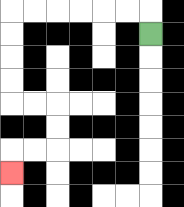{'start': '[6, 1]', 'end': '[0, 7]', 'path_directions': 'U,L,L,L,L,L,L,D,D,D,D,R,R,D,D,L,L,D', 'path_coordinates': '[[6, 1], [6, 0], [5, 0], [4, 0], [3, 0], [2, 0], [1, 0], [0, 0], [0, 1], [0, 2], [0, 3], [0, 4], [1, 4], [2, 4], [2, 5], [2, 6], [1, 6], [0, 6], [0, 7]]'}